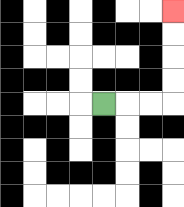{'start': '[4, 4]', 'end': '[7, 0]', 'path_directions': 'R,R,R,U,U,U,U', 'path_coordinates': '[[4, 4], [5, 4], [6, 4], [7, 4], [7, 3], [7, 2], [7, 1], [7, 0]]'}